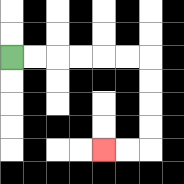{'start': '[0, 2]', 'end': '[4, 6]', 'path_directions': 'R,R,R,R,R,R,D,D,D,D,L,L', 'path_coordinates': '[[0, 2], [1, 2], [2, 2], [3, 2], [4, 2], [5, 2], [6, 2], [6, 3], [6, 4], [6, 5], [6, 6], [5, 6], [4, 6]]'}